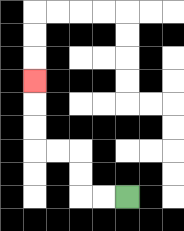{'start': '[5, 8]', 'end': '[1, 3]', 'path_directions': 'L,L,U,U,L,L,U,U,U', 'path_coordinates': '[[5, 8], [4, 8], [3, 8], [3, 7], [3, 6], [2, 6], [1, 6], [1, 5], [1, 4], [1, 3]]'}